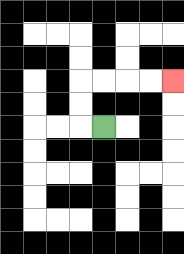{'start': '[4, 5]', 'end': '[7, 3]', 'path_directions': 'L,U,U,R,R,R,R', 'path_coordinates': '[[4, 5], [3, 5], [3, 4], [3, 3], [4, 3], [5, 3], [6, 3], [7, 3]]'}